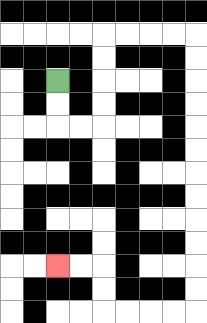{'start': '[2, 3]', 'end': '[2, 11]', 'path_directions': 'D,D,R,R,U,U,U,U,R,R,R,R,D,D,D,D,D,D,D,D,D,D,D,D,L,L,L,L,U,U,L,L', 'path_coordinates': '[[2, 3], [2, 4], [2, 5], [3, 5], [4, 5], [4, 4], [4, 3], [4, 2], [4, 1], [5, 1], [6, 1], [7, 1], [8, 1], [8, 2], [8, 3], [8, 4], [8, 5], [8, 6], [8, 7], [8, 8], [8, 9], [8, 10], [8, 11], [8, 12], [8, 13], [7, 13], [6, 13], [5, 13], [4, 13], [4, 12], [4, 11], [3, 11], [2, 11]]'}